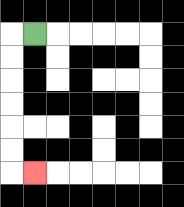{'start': '[1, 1]', 'end': '[1, 7]', 'path_directions': 'L,D,D,D,D,D,D,R', 'path_coordinates': '[[1, 1], [0, 1], [0, 2], [0, 3], [0, 4], [0, 5], [0, 6], [0, 7], [1, 7]]'}